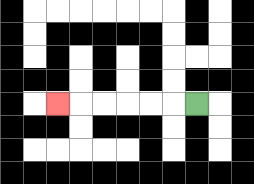{'start': '[8, 4]', 'end': '[2, 4]', 'path_directions': 'L,L,L,L,L,L', 'path_coordinates': '[[8, 4], [7, 4], [6, 4], [5, 4], [4, 4], [3, 4], [2, 4]]'}